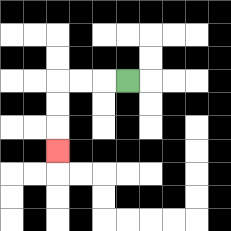{'start': '[5, 3]', 'end': '[2, 6]', 'path_directions': 'L,L,L,D,D,D', 'path_coordinates': '[[5, 3], [4, 3], [3, 3], [2, 3], [2, 4], [2, 5], [2, 6]]'}